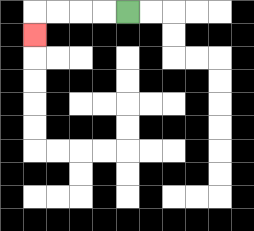{'start': '[5, 0]', 'end': '[1, 1]', 'path_directions': 'L,L,L,L,D', 'path_coordinates': '[[5, 0], [4, 0], [3, 0], [2, 0], [1, 0], [1, 1]]'}